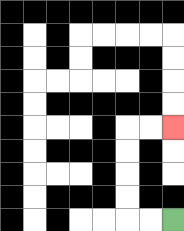{'start': '[7, 9]', 'end': '[7, 5]', 'path_directions': 'L,L,U,U,U,U,R,R', 'path_coordinates': '[[7, 9], [6, 9], [5, 9], [5, 8], [5, 7], [5, 6], [5, 5], [6, 5], [7, 5]]'}